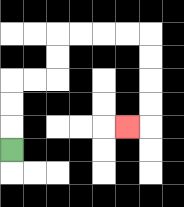{'start': '[0, 6]', 'end': '[5, 5]', 'path_directions': 'U,U,U,R,R,U,U,R,R,R,R,D,D,D,D,L', 'path_coordinates': '[[0, 6], [0, 5], [0, 4], [0, 3], [1, 3], [2, 3], [2, 2], [2, 1], [3, 1], [4, 1], [5, 1], [6, 1], [6, 2], [6, 3], [6, 4], [6, 5], [5, 5]]'}